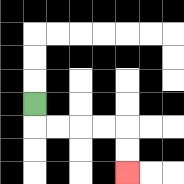{'start': '[1, 4]', 'end': '[5, 7]', 'path_directions': 'D,R,R,R,R,D,D', 'path_coordinates': '[[1, 4], [1, 5], [2, 5], [3, 5], [4, 5], [5, 5], [5, 6], [5, 7]]'}